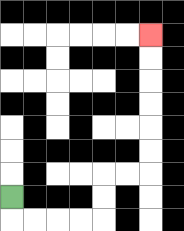{'start': '[0, 8]', 'end': '[6, 1]', 'path_directions': 'D,R,R,R,R,U,U,R,R,U,U,U,U,U,U', 'path_coordinates': '[[0, 8], [0, 9], [1, 9], [2, 9], [3, 9], [4, 9], [4, 8], [4, 7], [5, 7], [6, 7], [6, 6], [6, 5], [6, 4], [6, 3], [6, 2], [6, 1]]'}